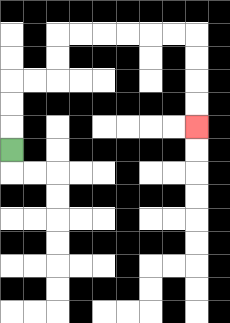{'start': '[0, 6]', 'end': '[8, 5]', 'path_directions': 'U,U,U,R,R,U,U,R,R,R,R,R,R,D,D,D,D', 'path_coordinates': '[[0, 6], [0, 5], [0, 4], [0, 3], [1, 3], [2, 3], [2, 2], [2, 1], [3, 1], [4, 1], [5, 1], [6, 1], [7, 1], [8, 1], [8, 2], [8, 3], [8, 4], [8, 5]]'}